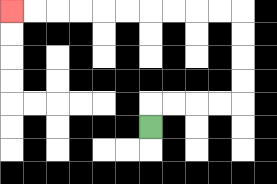{'start': '[6, 5]', 'end': '[0, 0]', 'path_directions': 'U,R,R,R,R,U,U,U,U,L,L,L,L,L,L,L,L,L,L', 'path_coordinates': '[[6, 5], [6, 4], [7, 4], [8, 4], [9, 4], [10, 4], [10, 3], [10, 2], [10, 1], [10, 0], [9, 0], [8, 0], [7, 0], [6, 0], [5, 0], [4, 0], [3, 0], [2, 0], [1, 0], [0, 0]]'}